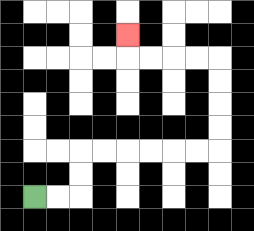{'start': '[1, 8]', 'end': '[5, 1]', 'path_directions': 'R,R,U,U,R,R,R,R,R,R,U,U,U,U,L,L,L,L,U', 'path_coordinates': '[[1, 8], [2, 8], [3, 8], [3, 7], [3, 6], [4, 6], [5, 6], [6, 6], [7, 6], [8, 6], [9, 6], [9, 5], [9, 4], [9, 3], [9, 2], [8, 2], [7, 2], [6, 2], [5, 2], [5, 1]]'}